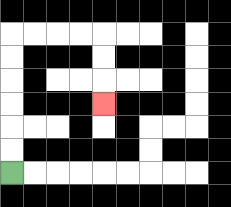{'start': '[0, 7]', 'end': '[4, 4]', 'path_directions': 'U,U,U,U,U,U,R,R,R,R,D,D,D', 'path_coordinates': '[[0, 7], [0, 6], [0, 5], [0, 4], [0, 3], [0, 2], [0, 1], [1, 1], [2, 1], [3, 1], [4, 1], [4, 2], [4, 3], [4, 4]]'}